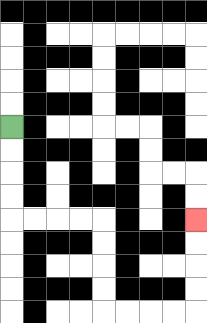{'start': '[0, 5]', 'end': '[8, 9]', 'path_directions': 'D,D,D,D,R,R,R,R,D,D,D,D,R,R,R,R,U,U,U,U', 'path_coordinates': '[[0, 5], [0, 6], [0, 7], [0, 8], [0, 9], [1, 9], [2, 9], [3, 9], [4, 9], [4, 10], [4, 11], [4, 12], [4, 13], [5, 13], [6, 13], [7, 13], [8, 13], [8, 12], [8, 11], [8, 10], [8, 9]]'}